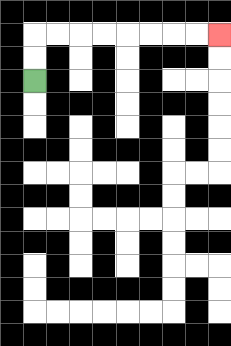{'start': '[1, 3]', 'end': '[9, 1]', 'path_directions': 'U,U,R,R,R,R,R,R,R,R', 'path_coordinates': '[[1, 3], [1, 2], [1, 1], [2, 1], [3, 1], [4, 1], [5, 1], [6, 1], [7, 1], [8, 1], [9, 1]]'}